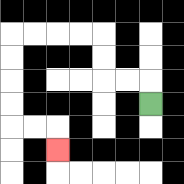{'start': '[6, 4]', 'end': '[2, 6]', 'path_directions': 'U,L,L,U,U,L,L,L,L,D,D,D,D,R,R,D', 'path_coordinates': '[[6, 4], [6, 3], [5, 3], [4, 3], [4, 2], [4, 1], [3, 1], [2, 1], [1, 1], [0, 1], [0, 2], [0, 3], [0, 4], [0, 5], [1, 5], [2, 5], [2, 6]]'}